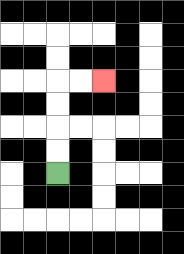{'start': '[2, 7]', 'end': '[4, 3]', 'path_directions': 'U,U,U,U,R,R', 'path_coordinates': '[[2, 7], [2, 6], [2, 5], [2, 4], [2, 3], [3, 3], [4, 3]]'}